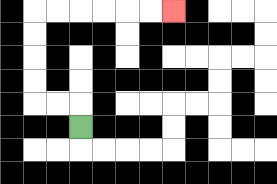{'start': '[3, 5]', 'end': '[7, 0]', 'path_directions': 'U,L,L,U,U,U,U,R,R,R,R,R,R', 'path_coordinates': '[[3, 5], [3, 4], [2, 4], [1, 4], [1, 3], [1, 2], [1, 1], [1, 0], [2, 0], [3, 0], [4, 0], [5, 0], [6, 0], [7, 0]]'}